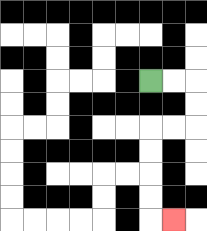{'start': '[6, 3]', 'end': '[7, 9]', 'path_directions': 'R,R,D,D,L,L,D,D,D,D,R', 'path_coordinates': '[[6, 3], [7, 3], [8, 3], [8, 4], [8, 5], [7, 5], [6, 5], [6, 6], [6, 7], [6, 8], [6, 9], [7, 9]]'}